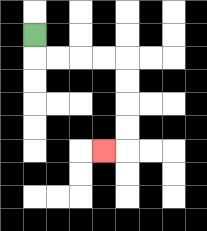{'start': '[1, 1]', 'end': '[4, 6]', 'path_directions': 'D,R,R,R,R,D,D,D,D,L', 'path_coordinates': '[[1, 1], [1, 2], [2, 2], [3, 2], [4, 2], [5, 2], [5, 3], [5, 4], [5, 5], [5, 6], [4, 6]]'}